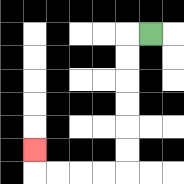{'start': '[6, 1]', 'end': '[1, 6]', 'path_directions': 'L,D,D,D,D,D,D,L,L,L,L,U', 'path_coordinates': '[[6, 1], [5, 1], [5, 2], [5, 3], [5, 4], [5, 5], [5, 6], [5, 7], [4, 7], [3, 7], [2, 7], [1, 7], [1, 6]]'}